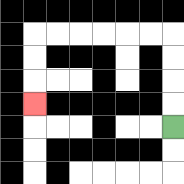{'start': '[7, 5]', 'end': '[1, 4]', 'path_directions': 'U,U,U,U,L,L,L,L,L,L,D,D,D', 'path_coordinates': '[[7, 5], [7, 4], [7, 3], [7, 2], [7, 1], [6, 1], [5, 1], [4, 1], [3, 1], [2, 1], [1, 1], [1, 2], [1, 3], [1, 4]]'}